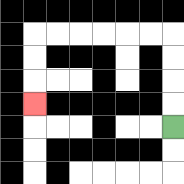{'start': '[7, 5]', 'end': '[1, 4]', 'path_directions': 'U,U,U,U,L,L,L,L,L,L,D,D,D', 'path_coordinates': '[[7, 5], [7, 4], [7, 3], [7, 2], [7, 1], [6, 1], [5, 1], [4, 1], [3, 1], [2, 1], [1, 1], [1, 2], [1, 3], [1, 4]]'}